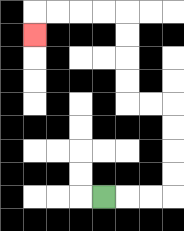{'start': '[4, 8]', 'end': '[1, 1]', 'path_directions': 'R,R,R,U,U,U,U,L,L,U,U,U,U,L,L,L,L,D', 'path_coordinates': '[[4, 8], [5, 8], [6, 8], [7, 8], [7, 7], [7, 6], [7, 5], [7, 4], [6, 4], [5, 4], [5, 3], [5, 2], [5, 1], [5, 0], [4, 0], [3, 0], [2, 0], [1, 0], [1, 1]]'}